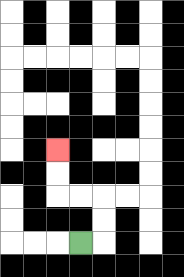{'start': '[3, 10]', 'end': '[2, 6]', 'path_directions': 'R,U,U,L,L,U,U', 'path_coordinates': '[[3, 10], [4, 10], [4, 9], [4, 8], [3, 8], [2, 8], [2, 7], [2, 6]]'}